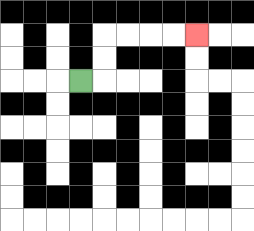{'start': '[3, 3]', 'end': '[8, 1]', 'path_directions': 'R,U,U,R,R,R,R', 'path_coordinates': '[[3, 3], [4, 3], [4, 2], [4, 1], [5, 1], [6, 1], [7, 1], [8, 1]]'}